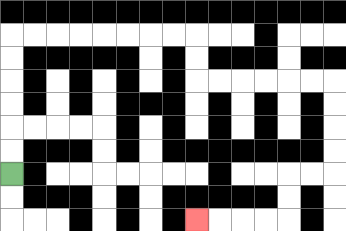{'start': '[0, 7]', 'end': '[8, 9]', 'path_directions': 'U,U,U,U,U,U,R,R,R,R,R,R,R,R,D,D,R,R,R,R,R,R,D,D,D,D,L,L,D,D,L,L,L,L', 'path_coordinates': '[[0, 7], [0, 6], [0, 5], [0, 4], [0, 3], [0, 2], [0, 1], [1, 1], [2, 1], [3, 1], [4, 1], [5, 1], [6, 1], [7, 1], [8, 1], [8, 2], [8, 3], [9, 3], [10, 3], [11, 3], [12, 3], [13, 3], [14, 3], [14, 4], [14, 5], [14, 6], [14, 7], [13, 7], [12, 7], [12, 8], [12, 9], [11, 9], [10, 9], [9, 9], [8, 9]]'}